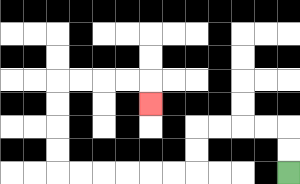{'start': '[12, 7]', 'end': '[6, 4]', 'path_directions': 'U,U,L,L,L,L,D,D,L,L,L,L,L,L,U,U,U,U,R,R,R,R,D', 'path_coordinates': '[[12, 7], [12, 6], [12, 5], [11, 5], [10, 5], [9, 5], [8, 5], [8, 6], [8, 7], [7, 7], [6, 7], [5, 7], [4, 7], [3, 7], [2, 7], [2, 6], [2, 5], [2, 4], [2, 3], [3, 3], [4, 3], [5, 3], [6, 3], [6, 4]]'}